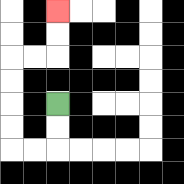{'start': '[2, 4]', 'end': '[2, 0]', 'path_directions': 'D,D,L,L,U,U,U,U,R,R,U,U', 'path_coordinates': '[[2, 4], [2, 5], [2, 6], [1, 6], [0, 6], [0, 5], [0, 4], [0, 3], [0, 2], [1, 2], [2, 2], [2, 1], [2, 0]]'}